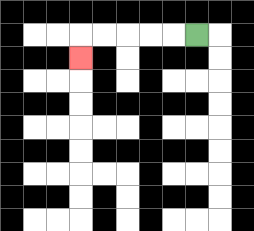{'start': '[8, 1]', 'end': '[3, 2]', 'path_directions': 'L,L,L,L,L,D', 'path_coordinates': '[[8, 1], [7, 1], [6, 1], [5, 1], [4, 1], [3, 1], [3, 2]]'}